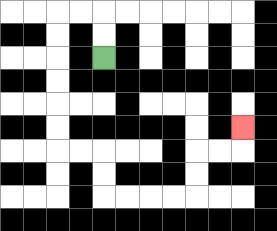{'start': '[4, 2]', 'end': '[10, 5]', 'path_directions': 'U,U,L,L,D,D,D,D,D,D,R,R,D,D,R,R,R,R,U,U,R,R,U', 'path_coordinates': '[[4, 2], [4, 1], [4, 0], [3, 0], [2, 0], [2, 1], [2, 2], [2, 3], [2, 4], [2, 5], [2, 6], [3, 6], [4, 6], [4, 7], [4, 8], [5, 8], [6, 8], [7, 8], [8, 8], [8, 7], [8, 6], [9, 6], [10, 6], [10, 5]]'}